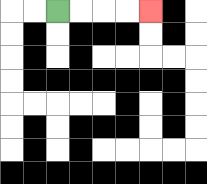{'start': '[2, 0]', 'end': '[6, 0]', 'path_directions': 'R,R,R,R', 'path_coordinates': '[[2, 0], [3, 0], [4, 0], [5, 0], [6, 0]]'}